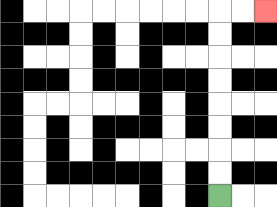{'start': '[9, 8]', 'end': '[11, 0]', 'path_directions': 'U,U,U,U,U,U,U,U,R,R', 'path_coordinates': '[[9, 8], [9, 7], [9, 6], [9, 5], [9, 4], [9, 3], [9, 2], [9, 1], [9, 0], [10, 0], [11, 0]]'}